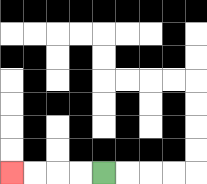{'start': '[4, 7]', 'end': '[0, 7]', 'path_directions': 'L,L,L,L', 'path_coordinates': '[[4, 7], [3, 7], [2, 7], [1, 7], [0, 7]]'}